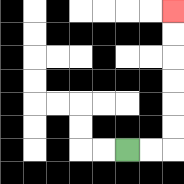{'start': '[5, 6]', 'end': '[7, 0]', 'path_directions': 'R,R,U,U,U,U,U,U', 'path_coordinates': '[[5, 6], [6, 6], [7, 6], [7, 5], [7, 4], [7, 3], [7, 2], [7, 1], [7, 0]]'}